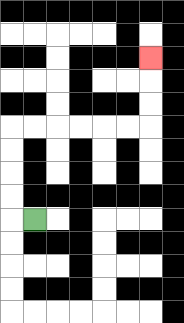{'start': '[1, 9]', 'end': '[6, 2]', 'path_directions': 'L,U,U,U,U,R,R,R,R,R,R,U,U,U', 'path_coordinates': '[[1, 9], [0, 9], [0, 8], [0, 7], [0, 6], [0, 5], [1, 5], [2, 5], [3, 5], [4, 5], [5, 5], [6, 5], [6, 4], [6, 3], [6, 2]]'}